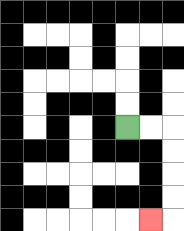{'start': '[5, 5]', 'end': '[6, 9]', 'path_directions': 'R,R,D,D,D,D,L', 'path_coordinates': '[[5, 5], [6, 5], [7, 5], [7, 6], [7, 7], [7, 8], [7, 9], [6, 9]]'}